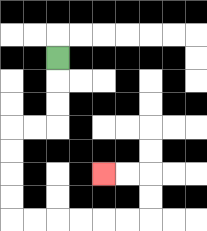{'start': '[2, 2]', 'end': '[4, 7]', 'path_directions': 'D,D,D,L,L,D,D,D,D,R,R,R,R,R,R,U,U,L,L', 'path_coordinates': '[[2, 2], [2, 3], [2, 4], [2, 5], [1, 5], [0, 5], [0, 6], [0, 7], [0, 8], [0, 9], [1, 9], [2, 9], [3, 9], [4, 9], [5, 9], [6, 9], [6, 8], [6, 7], [5, 7], [4, 7]]'}